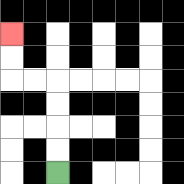{'start': '[2, 7]', 'end': '[0, 1]', 'path_directions': 'U,U,U,U,L,L,U,U', 'path_coordinates': '[[2, 7], [2, 6], [2, 5], [2, 4], [2, 3], [1, 3], [0, 3], [0, 2], [0, 1]]'}